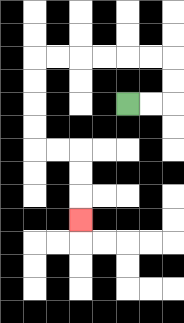{'start': '[5, 4]', 'end': '[3, 9]', 'path_directions': 'R,R,U,U,L,L,L,L,L,L,D,D,D,D,R,R,D,D,D', 'path_coordinates': '[[5, 4], [6, 4], [7, 4], [7, 3], [7, 2], [6, 2], [5, 2], [4, 2], [3, 2], [2, 2], [1, 2], [1, 3], [1, 4], [1, 5], [1, 6], [2, 6], [3, 6], [3, 7], [3, 8], [3, 9]]'}